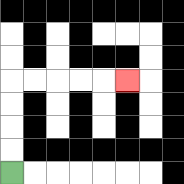{'start': '[0, 7]', 'end': '[5, 3]', 'path_directions': 'U,U,U,U,R,R,R,R,R', 'path_coordinates': '[[0, 7], [0, 6], [0, 5], [0, 4], [0, 3], [1, 3], [2, 3], [3, 3], [4, 3], [5, 3]]'}